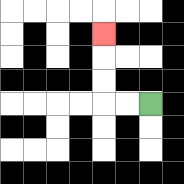{'start': '[6, 4]', 'end': '[4, 1]', 'path_directions': 'L,L,U,U,U', 'path_coordinates': '[[6, 4], [5, 4], [4, 4], [4, 3], [4, 2], [4, 1]]'}